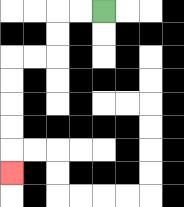{'start': '[4, 0]', 'end': '[0, 7]', 'path_directions': 'L,L,D,D,L,L,D,D,D,D,D', 'path_coordinates': '[[4, 0], [3, 0], [2, 0], [2, 1], [2, 2], [1, 2], [0, 2], [0, 3], [0, 4], [0, 5], [0, 6], [0, 7]]'}